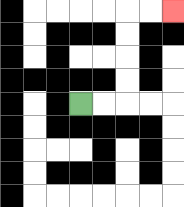{'start': '[3, 4]', 'end': '[7, 0]', 'path_directions': 'R,R,U,U,U,U,R,R', 'path_coordinates': '[[3, 4], [4, 4], [5, 4], [5, 3], [5, 2], [5, 1], [5, 0], [6, 0], [7, 0]]'}